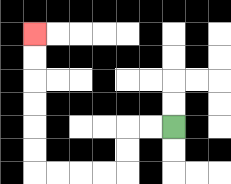{'start': '[7, 5]', 'end': '[1, 1]', 'path_directions': 'L,L,D,D,L,L,L,L,U,U,U,U,U,U', 'path_coordinates': '[[7, 5], [6, 5], [5, 5], [5, 6], [5, 7], [4, 7], [3, 7], [2, 7], [1, 7], [1, 6], [1, 5], [1, 4], [1, 3], [1, 2], [1, 1]]'}